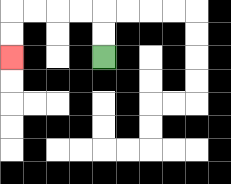{'start': '[4, 2]', 'end': '[0, 2]', 'path_directions': 'U,U,L,L,L,L,D,D', 'path_coordinates': '[[4, 2], [4, 1], [4, 0], [3, 0], [2, 0], [1, 0], [0, 0], [0, 1], [0, 2]]'}